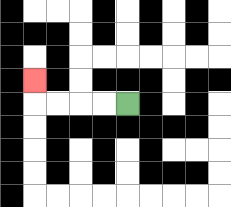{'start': '[5, 4]', 'end': '[1, 3]', 'path_directions': 'L,L,L,L,U', 'path_coordinates': '[[5, 4], [4, 4], [3, 4], [2, 4], [1, 4], [1, 3]]'}